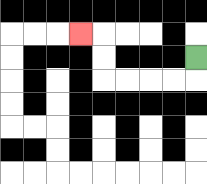{'start': '[8, 2]', 'end': '[3, 1]', 'path_directions': 'D,L,L,L,L,U,U,L', 'path_coordinates': '[[8, 2], [8, 3], [7, 3], [6, 3], [5, 3], [4, 3], [4, 2], [4, 1], [3, 1]]'}